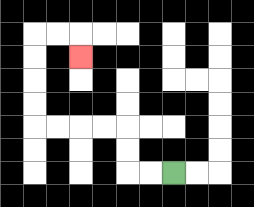{'start': '[7, 7]', 'end': '[3, 2]', 'path_directions': 'L,L,U,U,L,L,L,L,U,U,U,U,R,R,D', 'path_coordinates': '[[7, 7], [6, 7], [5, 7], [5, 6], [5, 5], [4, 5], [3, 5], [2, 5], [1, 5], [1, 4], [1, 3], [1, 2], [1, 1], [2, 1], [3, 1], [3, 2]]'}